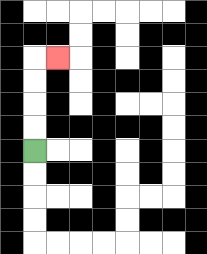{'start': '[1, 6]', 'end': '[2, 2]', 'path_directions': 'U,U,U,U,R', 'path_coordinates': '[[1, 6], [1, 5], [1, 4], [1, 3], [1, 2], [2, 2]]'}